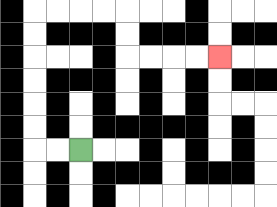{'start': '[3, 6]', 'end': '[9, 2]', 'path_directions': 'L,L,U,U,U,U,U,U,R,R,R,R,D,D,R,R,R,R', 'path_coordinates': '[[3, 6], [2, 6], [1, 6], [1, 5], [1, 4], [1, 3], [1, 2], [1, 1], [1, 0], [2, 0], [3, 0], [4, 0], [5, 0], [5, 1], [5, 2], [6, 2], [7, 2], [8, 2], [9, 2]]'}